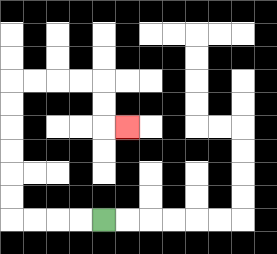{'start': '[4, 9]', 'end': '[5, 5]', 'path_directions': 'L,L,L,L,U,U,U,U,U,U,R,R,R,R,D,D,R', 'path_coordinates': '[[4, 9], [3, 9], [2, 9], [1, 9], [0, 9], [0, 8], [0, 7], [0, 6], [0, 5], [0, 4], [0, 3], [1, 3], [2, 3], [3, 3], [4, 3], [4, 4], [4, 5], [5, 5]]'}